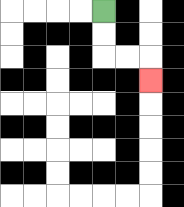{'start': '[4, 0]', 'end': '[6, 3]', 'path_directions': 'D,D,R,R,D', 'path_coordinates': '[[4, 0], [4, 1], [4, 2], [5, 2], [6, 2], [6, 3]]'}